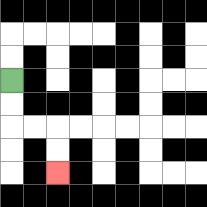{'start': '[0, 3]', 'end': '[2, 7]', 'path_directions': 'D,D,R,R,D,D', 'path_coordinates': '[[0, 3], [0, 4], [0, 5], [1, 5], [2, 5], [2, 6], [2, 7]]'}